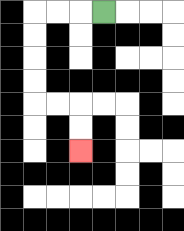{'start': '[4, 0]', 'end': '[3, 6]', 'path_directions': 'L,L,L,D,D,D,D,R,R,D,D', 'path_coordinates': '[[4, 0], [3, 0], [2, 0], [1, 0], [1, 1], [1, 2], [1, 3], [1, 4], [2, 4], [3, 4], [3, 5], [3, 6]]'}